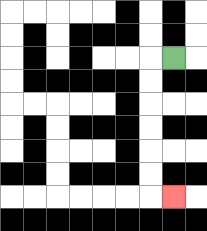{'start': '[7, 2]', 'end': '[7, 8]', 'path_directions': 'L,D,D,D,D,D,D,R', 'path_coordinates': '[[7, 2], [6, 2], [6, 3], [6, 4], [6, 5], [6, 6], [6, 7], [6, 8], [7, 8]]'}